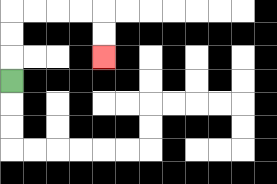{'start': '[0, 3]', 'end': '[4, 2]', 'path_directions': 'U,U,U,R,R,R,R,D,D', 'path_coordinates': '[[0, 3], [0, 2], [0, 1], [0, 0], [1, 0], [2, 0], [3, 0], [4, 0], [4, 1], [4, 2]]'}